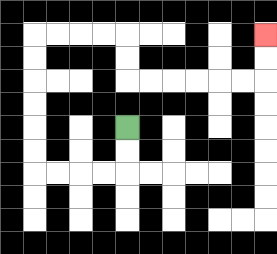{'start': '[5, 5]', 'end': '[11, 1]', 'path_directions': 'D,D,L,L,L,L,U,U,U,U,U,U,R,R,R,R,D,D,R,R,R,R,R,R,U,U', 'path_coordinates': '[[5, 5], [5, 6], [5, 7], [4, 7], [3, 7], [2, 7], [1, 7], [1, 6], [1, 5], [1, 4], [1, 3], [1, 2], [1, 1], [2, 1], [3, 1], [4, 1], [5, 1], [5, 2], [5, 3], [6, 3], [7, 3], [8, 3], [9, 3], [10, 3], [11, 3], [11, 2], [11, 1]]'}